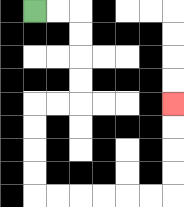{'start': '[1, 0]', 'end': '[7, 4]', 'path_directions': 'R,R,D,D,D,D,L,L,D,D,D,D,R,R,R,R,R,R,U,U,U,U', 'path_coordinates': '[[1, 0], [2, 0], [3, 0], [3, 1], [3, 2], [3, 3], [3, 4], [2, 4], [1, 4], [1, 5], [1, 6], [1, 7], [1, 8], [2, 8], [3, 8], [4, 8], [5, 8], [6, 8], [7, 8], [7, 7], [7, 6], [7, 5], [7, 4]]'}